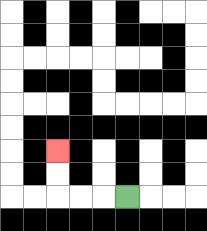{'start': '[5, 8]', 'end': '[2, 6]', 'path_directions': 'L,L,L,U,U', 'path_coordinates': '[[5, 8], [4, 8], [3, 8], [2, 8], [2, 7], [2, 6]]'}